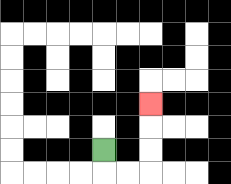{'start': '[4, 6]', 'end': '[6, 4]', 'path_directions': 'D,R,R,U,U,U', 'path_coordinates': '[[4, 6], [4, 7], [5, 7], [6, 7], [6, 6], [6, 5], [6, 4]]'}